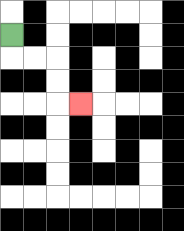{'start': '[0, 1]', 'end': '[3, 4]', 'path_directions': 'D,R,R,D,D,R', 'path_coordinates': '[[0, 1], [0, 2], [1, 2], [2, 2], [2, 3], [2, 4], [3, 4]]'}